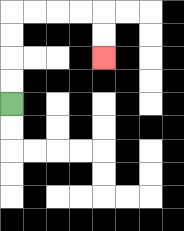{'start': '[0, 4]', 'end': '[4, 2]', 'path_directions': 'U,U,U,U,R,R,R,R,D,D', 'path_coordinates': '[[0, 4], [0, 3], [0, 2], [0, 1], [0, 0], [1, 0], [2, 0], [3, 0], [4, 0], [4, 1], [4, 2]]'}